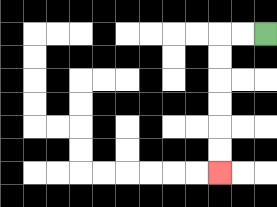{'start': '[11, 1]', 'end': '[9, 7]', 'path_directions': 'L,L,D,D,D,D,D,D', 'path_coordinates': '[[11, 1], [10, 1], [9, 1], [9, 2], [9, 3], [9, 4], [9, 5], [9, 6], [9, 7]]'}